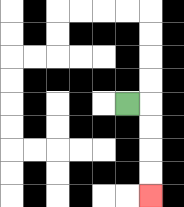{'start': '[5, 4]', 'end': '[6, 8]', 'path_directions': 'R,D,D,D,D', 'path_coordinates': '[[5, 4], [6, 4], [6, 5], [6, 6], [6, 7], [6, 8]]'}